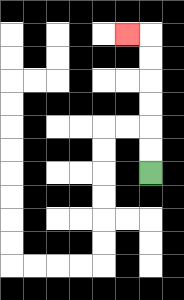{'start': '[6, 7]', 'end': '[5, 1]', 'path_directions': 'U,U,U,U,U,U,L', 'path_coordinates': '[[6, 7], [6, 6], [6, 5], [6, 4], [6, 3], [6, 2], [6, 1], [5, 1]]'}